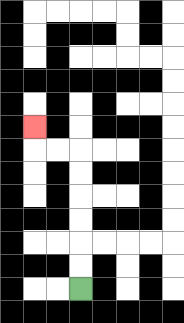{'start': '[3, 12]', 'end': '[1, 5]', 'path_directions': 'U,U,U,U,U,U,L,L,U', 'path_coordinates': '[[3, 12], [3, 11], [3, 10], [3, 9], [3, 8], [3, 7], [3, 6], [2, 6], [1, 6], [1, 5]]'}